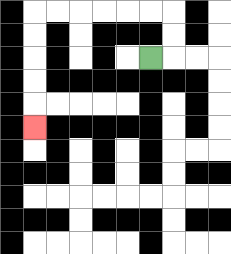{'start': '[6, 2]', 'end': '[1, 5]', 'path_directions': 'R,U,U,L,L,L,L,L,L,D,D,D,D,D', 'path_coordinates': '[[6, 2], [7, 2], [7, 1], [7, 0], [6, 0], [5, 0], [4, 0], [3, 0], [2, 0], [1, 0], [1, 1], [1, 2], [1, 3], [1, 4], [1, 5]]'}